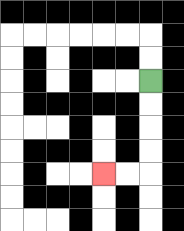{'start': '[6, 3]', 'end': '[4, 7]', 'path_directions': 'D,D,D,D,L,L', 'path_coordinates': '[[6, 3], [6, 4], [6, 5], [6, 6], [6, 7], [5, 7], [4, 7]]'}